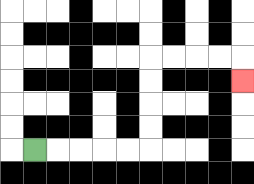{'start': '[1, 6]', 'end': '[10, 3]', 'path_directions': 'R,R,R,R,R,U,U,U,U,R,R,R,R,D', 'path_coordinates': '[[1, 6], [2, 6], [3, 6], [4, 6], [5, 6], [6, 6], [6, 5], [6, 4], [6, 3], [6, 2], [7, 2], [8, 2], [9, 2], [10, 2], [10, 3]]'}